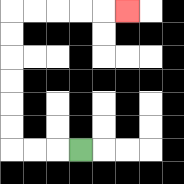{'start': '[3, 6]', 'end': '[5, 0]', 'path_directions': 'L,L,L,U,U,U,U,U,U,R,R,R,R,R', 'path_coordinates': '[[3, 6], [2, 6], [1, 6], [0, 6], [0, 5], [0, 4], [0, 3], [0, 2], [0, 1], [0, 0], [1, 0], [2, 0], [3, 0], [4, 0], [5, 0]]'}